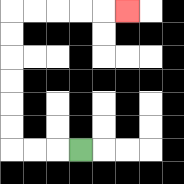{'start': '[3, 6]', 'end': '[5, 0]', 'path_directions': 'L,L,L,U,U,U,U,U,U,R,R,R,R,R', 'path_coordinates': '[[3, 6], [2, 6], [1, 6], [0, 6], [0, 5], [0, 4], [0, 3], [0, 2], [0, 1], [0, 0], [1, 0], [2, 0], [3, 0], [4, 0], [5, 0]]'}